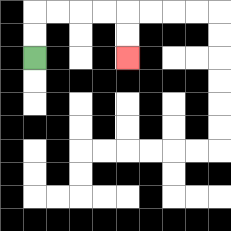{'start': '[1, 2]', 'end': '[5, 2]', 'path_directions': 'U,U,R,R,R,R,D,D', 'path_coordinates': '[[1, 2], [1, 1], [1, 0], [2, 0], [3, 0], [4, 0], [5, 0], [5, 1], [5, 2]]'}